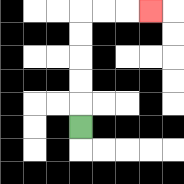{'start': '[3, 5]', 'end': '[6, 0]', 'path_directions': 'U,U,U,U,U,R,R,R', 'path_coordinates': '[[3, 5], [3, 4], [3, 3], [3, 2], [3, 1], [3, 0], [4, 0], [5, 0], [6, 0]]'}